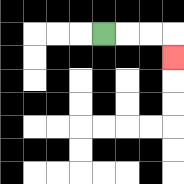{'start': '[4, 1]', 'end': '[7, 2]', 'path_directions': 'R,R,R,D', 'path_coordinates': '[[4, 1], [5, 1], [6, 1], [7, 1], [7, 2]]'}